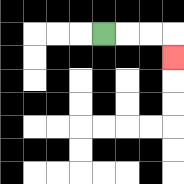{'start': '[4, 1]', 'end': '[7, 2]', 'path_directions': 'R,R,R,D', 'path_coordinates': '[[4, 1], [5, 1], [6, 1], [7, 1], [7, 2]]'}